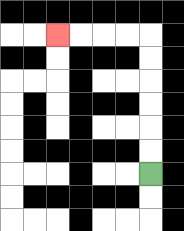{'start': '[6, 7]', 'end': '[2, 1]', 'path_directions': 'U,U,U,U,U,U,L,L,L,L', 'path_coordinates': '[[6, 7], [6, 6], [6, 5], [6, 4], [6, 3], [6, 2], [6, 1], [5, 1], [4, 1], [3, 1], [2, 1]]'}